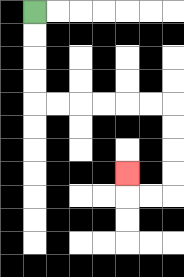{'start': '[1, 0]', 'end': '[5, 7]', 'path_directions': 'D,D,D,D,R,R,R,R,R,R,D,D,D,D,L,L,U', 'path_coordinates': '[[1, 0], [1, 1], [1, 2], [1, 3], [1, 4], [2, 4], [3, 4], [4, 4], [5, 4], [6, 4], [7, 4], [7, 5], [7, 6], [7, 7], [7, 8], [6, 8], [5, 8], [5, 7]]'}